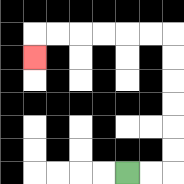{'start': '[5, 7]', 'end': '[1, 2]', 'path_directions': 'R,R,U,U,U,U,U,U,L,L,L,L,L,L,D', 'path_coordinates': '[[5, 7], [6, 7], [7, 7], [7, 6], [7, 5], [7, 4], [7, 3], [7, 2], [7, 1], [6, 1], [5, 1], [4, 1], [3, 1], [2, 1], [1, 1], [1, 2]]'}